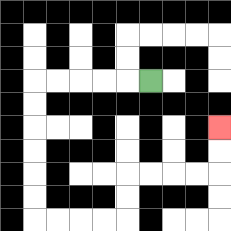{'start': '[6, 3]', 'end': '[9, 5]', 'path_directions': 'L,L,L,L,L,D,D,D,D,D,D,R,R,R,R,U,U,R,R,R,R,U,U', 'path_coordinates': '[[6, 3], [5, 3], [4, 3], [3, 3], [2, 3], [1, 3], [1, 4], [1, 5], [1, 6], [1, 7], [1, 8], [1, 9], [2, 9], [3, 9], [4, 9], [5, 9], [5, 8], [5, 7], [6, 7], [7, 7], [8, 7], [9, 7], [9, 6], [9, 5]]'}